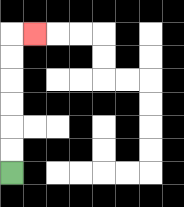{'start': '[0, 7]', 'end': '[1, 1]', 'path_directions': 'U,U,U,U,U,U,R', 'path_coordinates': '[[0, 7], [0, 6], [0, 5], [0, 4], [0, 3], [0, 2], [0, 1], [1, 1]]'}